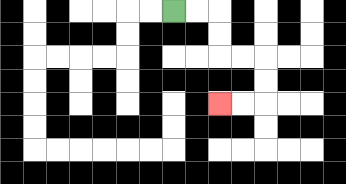{'start': '[7, 0]', 'end': '[9, 4]', 'path_directions': 'R,R,D,D,R,R,D,D,L,L', 'path_coordinates': '[[7, 0], [8, 0], [9, 0], [9, 1], [9, 2], [10, 2], [11, 2], [11, 3], [11, 4], [10, 4], [9, 4]]'}